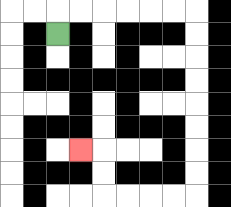{'start': '[2, 1]', 'end': '[3, 6]', 'path_directions': 'U,R,R,R,R,R,R,D,D,D,D,D,D,D,D,L,L,L,L,U,U,L', 'path_coordinates': '[[2, 1], [2, 0], [3, 0], [4, 0], [5, 0], [6, 0], [7, 0], [8, 0], [8, 1], [8, 2], [8, 3], [8, 4], [8, 5], [8, 6], [8, 7], [8, 8], [7, 8], [6, 8], [5, 8], [4, 8], [4, 7], [4, 6], [3, 6]]'}